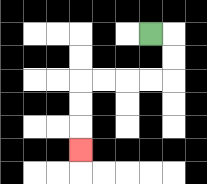{'start': '[6, 1]', 'end': '[3, 6]', 'path_directions': 'R,D,D,L,L,L,L,D,D,D', 'path_coordinates': '[[6, 1], [7, 1], [7, 2], [7, 3], [6, 3], [5, 3], [4, 3], [3, 3], [3, 4], [3, 5], [3, 6]]'}